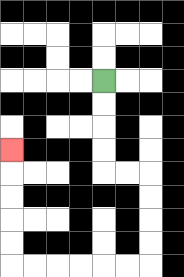{'start': '[4, 3]', 'end': '[0, 6]', 'path_directions': 'D,D,D,D,R,R,D,D,D,D,L,L,L,L,L,L,U,U,U,U,U', 'path_coordinates': '[[4, 3], [4, 4], [4, 5], [4, 6], [4, 7], [5, 7], [6, 7], [6, 8], [6, 9], [6, 10], [6, 11], [5, 11], [4, 11], [3, 11], [2, 11], [1, 11], [0, 11], [0, 10], [0, 9], [0, 8], [0, 7], [0, 6]]'}